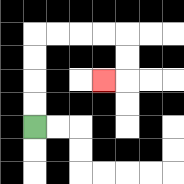{'start': '[1, 5]', 'end': '[4, 3]', 'path_directions': 'U,U,U,U,R,R,R,R,D,D,L', 'path_coordinates': '[[1, 5], [1, 4], [1, 3], [1, 2], [1, 1], [2, 1], [3, 1], [4, 1], [5, 1], [5, 2], [5, 3], [4, 3]]'}